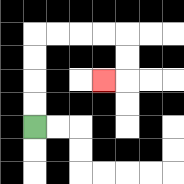{'start': '[1, 5]', 'end': '[4, 3]', 'path_directions': 'U,U,U,U,R,R,R,R,D,D,L', 'path_coordinates': '[[1, 5], [1, 4], [1, 3], [1, 2], [1, 1], [2, 1], [3, 1], [4, 1], [5, 1], [5, 2], [5, 3], [4, 3]]'}